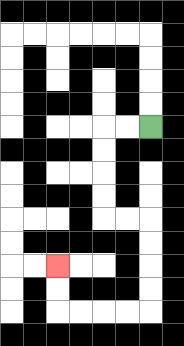{'start': '[6, 5]', 'end': '[2, 11]', 'path_directions': 'L,L,D,D,D,D,R,R,D,D,D,D,L,L,L,L,U,U', 'path_coordinates': '[[6, 5], [5, 5], [4, 5], [4, 6], [4, 7], [4, 8], [4, 9], [5, 9], [6, 9], [6, 10], [6, 11], [6, 12], [6, 13], [5, 13], [4, 13], [3, 13], [2, 13], [2, 12], [2, 11]]'}